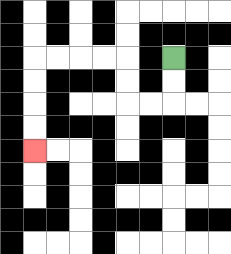{'start': '[7, 2]', 'end': '[1, 6]', 'path_directions': 'D,D,L,L,U,U,L,L,L,L,D,D,D,D', 'path_coordinates': '[[7, 2], [7, 3], [7, 4], [6, 4], [5, 4], [5, 3], [5, 2], [4, 2], [3, 2], [2, 2], [1, 2], [1, 3], [1, 4], [1, 5], [1, 6]]'}